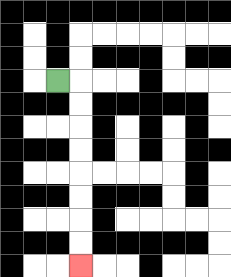{'start': '[2, 3]', 'end': '[3, 11]', 'path_directions': 'R,D,D,D,D,D,D,D,D', 'path_coordinates': '[[2, 3], [3, 3], [3, 4], [3, 5], [3, 6], [3, 7], [3, 8], [3, 9], [3, 10], [3, 11]]'}